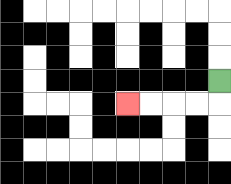{'start': '[9, 3]', 'end': '[5, 4]', 'path_directions': 'D,L,L,L,L', 'path_coordinates': '[[9, 3], [9, 4], [8, 4], [7, 4], [6, 4], [5, 4]]'}